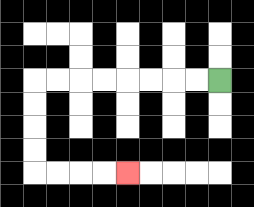{'start': '[9, 3]', 'end': '[5, 7]', 'path_directions': 'L,L,L,L,L,L,L,L,D,D,D,D,R,R,R,R', 'path_coordinates': '[[9, 3], [8, 3], [7, 3], [6, 3], [5, 3], [4, 3], [3, 3], [2, 3], [1, 3], [1, 4], [1, 5], [1, 6], [1, 7], [2, 7], [3, 7], [4, 7], [5, 7]]'}